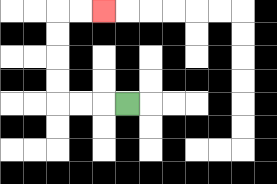{'start': '[5, 4]', 'end': '[4, 0]', 'path_directions': 'L,L,L,U,U,U,U,R,R', 'path_coordinates': '[[5, 4], [4, 4], [3, 4], [2, 4], [2, 3], [2, 2], [2, 1], [2, 0], [3, 0], [4, 0]]'}